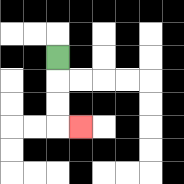{'start': '[2, 2]', 'end': '[3, 5]', 'path_directions': 'D,D,D,R', 'path_coordinates': '[[2, 2], [2, 3], [2, 4], [2, 5], [3, 5]]'}